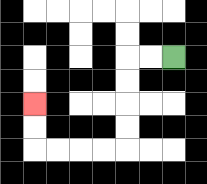{'start': '[7, 2]', 'end': '[1, 4]', 'path_directions': 'L,L,D,D,D,D,L,L,L,L,U,U', 'path_coordinates': '[[7, 2], [6, 2], [5, 2], [5, 3], [5, 4], [5, 5], [5, 6], [4, 6], [3, 6], [2, 6], [1, 6], [1, 5], [1, 4]]'}